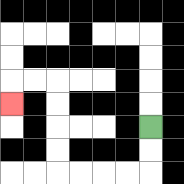{'start': '[6, 5]', 'end': '[0, 4]', 'path_directions': 'D,D,L,L,L,L,U,U,U,U,L,L,D', 'path_coordinates': '[[6, 5], [6, 6], [6, 7], [5, 7], [4, 7], [3, 7], [2, 7], [2, 6], [2, 5], [2, 4], [2, 3], [1, 3], [0, 3], [0, 4]]'}